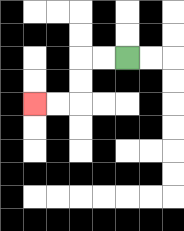{'start': '[5, 2]', 'end': '[1, 4]', 'path_directions': 'L,L,D,D,L,L', 'path_coordinates': '[[5, 2], [4, 2], [3, 2], [3, 3], [3, 4], [2, 4], [1, 4]]'}